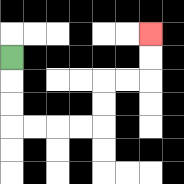{'start': '[0, 2]', 'end': '[6, 1]', 'path_directions': 'D,D,D,R,R,R,R,U,U,R,R,U,U', 'path_coordinates': '[[0, 2], [0, 3], [0, 4], [0, 5], [1, 5], [2, 5], [3, 5], [4, 5], [4, 4], [4, 3], [5, 3], [6, 3], [6, 2], [6, 1]]'}